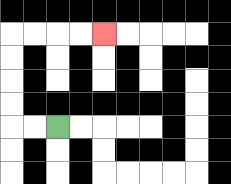{'start': '[2, 5]', 'end': '[4, 1]', 'path_directions': 'L,L,U,U,U,U,R,R,R,R', 'path_coordinates': '[[2, 5], [1, 5], [0, 5], [0, 4], [0, 3], [0, 2], [0, 1], [1, 1], [2, 1], [3, 1], [4, 1]]'}